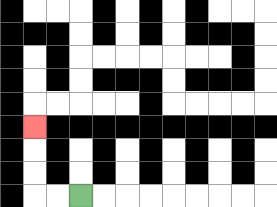{'start': '[3, 8]', 'end': '[1, 5]', 'path_directions': 'L,L,U,U,U', 'path_coordinates': '[[3, 8], [2, 8], [1, 8], [1, 7], [1, 6], [1, 5]]'}